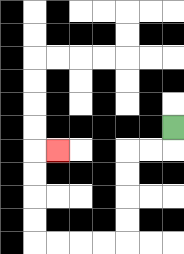{'start': '[7, 5]', 'end': '[2, 6]', 'path_directions': 'D,L,L,D,D,D,D,L,L,L,L,U,U,U,U,R', 'path_coordinates': '[[7, 5], [7, 6], [6, 6], [5, 6], [5, 7], [5, 8], [5, 9], [5, 10], [4, 10], [3, 10], [2, 10], [1, 10], [1, 9], [1, 8], [1, 7], [1, 6], [2, 6]]'}